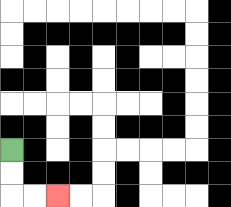{'start': '[0, 6]', 'end': '[2, 8]', 'path_directions': 'D,D,R,R', 'path_coordinates': '[[0, 6], [0, 7], [0, 8], [1, 8], [2, 8]]'}